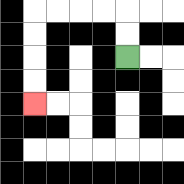{'start': '[5, 2]', 'end': '[1, 4]', 'path_directions': 'U,U,L,L,L,L,D,D,D,D', 'path_coordinates': '[[5, 2], [5, 1], [5, 0], [4, 0], [3, 0], [2, 0], [1, 0], [1, 1], [1, 2], [1, 3], [1, 4]]'}